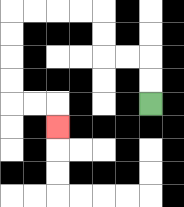{'start': '[6, 4]', 'end': '[2, 5]', 'path_directions': 'U,U,L,L,U,U,L,L,L,L,D,D,D,D,R,R,D', 'path_coordinates': '[[6, 4], [6, 3], [6, 2], [5, 2], [4, 2], [4, 1], [4, 0], [3, 0], [2, 0], [1, 0], [0, 0], [0, 1], [0, 2], [0, 3], [0, 4], [1, 4], [2, 4], [2, 5]]'}